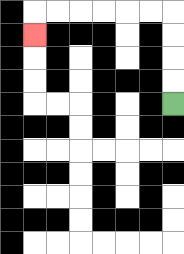{'start': '[7, 4]', 'end': '[1, 1]', 'path_directions': 'U,U,U,U,L,L,L,L,L,L,D', 'path_coordinates': '[[7, 4], [7, 3], [7, 2], [7, 1], [7, 0], [6, 0], [5, 0], [4, 0], [3, 0], [2, 0], [1, 0], [1, 1]]'}